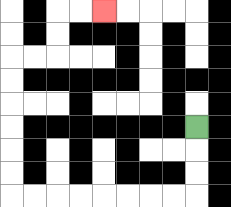{'start': '[8, 5]', 'end': '[4, 0]', 'path_directions': 'D,D,D,L,L,L,L,L,L,L,L,U,U,U,U,U,U,R,R,U,U,R,R', 'path_coordinates': '[[8, 5], [8, 6], [8, 7], [8, 8], [7, 8], [6, 8], [5, 8], [4, 8], [3, 8], [2, 8], [1, 8], [0, 8], [0, 7], [0, 6], [0, 5], [0, 4], [0, 3], [0, 2], [1, 2], [2, 2], [2, 1], [2, 0], [3, 0], [4, 0]]'}